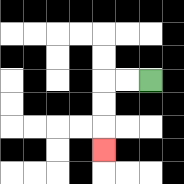{'start': '[6, 3]', 'end': '[4, 6]', 'path_directions': 'L,L,D,D,D', 'path_coordinates': '[[6, 3], [5, 3], [4, 3], [4, 4], [4, 5], [4, 6]]'}